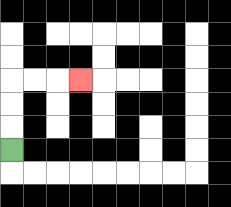{'start': '[0, 6]', 'end': '[3, 3]', 'path_directions': 'U,U,U,R,R,R', 'path_coordinates': '[[0, 6], [0, 5], [0, 4], [0, 3], [1, 3], [2, 3], [3, 3]]'}